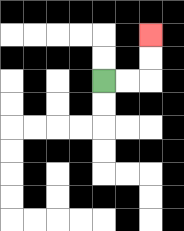{'start': '[4, 3]', 'end': '[6, 1]', 'path_directions': 'R,R,U,U', 'path_coordinates': '[[4, 3], [5, 3], [6, 3], [6, 2], [6, 1]]'}